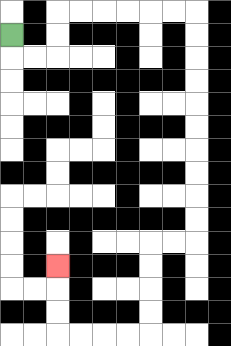{'start': '[0, 1]', 'end': '[2, 11]', 'path_directions': 'D,R,R,U,U,R,R,R,R,R,R,D,D,D,D,D,D,D,D,D,D,L,L,D,D,D,D,L,L,L,L,U,U,U', 'path_coordinates': '[[0, 1], [0, 2], [1, 2], [2, 2], [2, 1], [2, 0], [3, 0], [4, 0], [5, 0], [6, 0], [7, 0], [8, 0], [8, 1], [8, 2], [8, 3], [8, 4], [8, 5], [8, 6], [8, 7], [8, 8], [8, 9], [8, 10], [7, 10], [6, 10], [6, 11], [6, 12], [6, 13], [6, 14], [5, 14], [4, 14], [3, 14], [2, 14], [2, 13], [2, 12], [2, 11]]'}